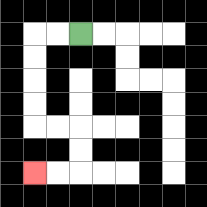{'start': '[3, 1]', 'end': '[1, 7]', 'path_directions': 'L,L,D,D,D,D,R,R,D,D,L,L', 'path_coordinates': '[[3, 1], [2, 1], [1, 1], [1, 2], [1, 3], [1, 4], [1, 5], [2, 5], [3, 5], [3, 6], [3, 7], [2, 7], [1, 7]]'}